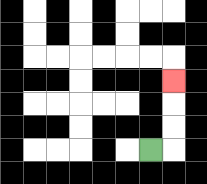{'start': '[6, 6]', 'end': '[7, 3]', 'path_directions': 'R,U,U,U', 'path_coordinates': '[[6, 6], [7, 6], [7, 5], [7, 4], [7, 3]]'}